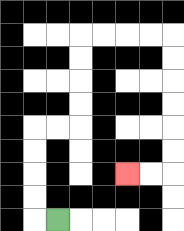{'start': '[2, 9]', 'end': '[5, 7]', 'path_directions': 'L,U,U,U,U,R,R,U,U,U,U,R,R,R,R,D,D,D,D,D,D,L,L', 'path_coordinates': '[[2, 9], [1, 9], [1, 8], [1, 7], [1, 6], [1, 5], [2, 5], [3, 5], [3, 4], [3, 3], [3, 2], [3, 1], [4, 1], [5, 1], [6, 1], [7, 1], [7, 2], [7, 3], [7, 4], [7, 5], [7, 6], [7, 7], [6, 7], [5, 7]]'}